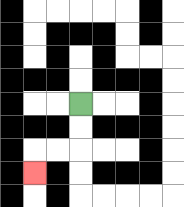{'start': '[3, 4]', 'end': '[1, 7]', 'path_directions': 'D,D,L,L,D', 'path_coordinates': '[[3, 4], [3, 5], [3, 6], [2, 6], [1, 6], [1, 7]]'}